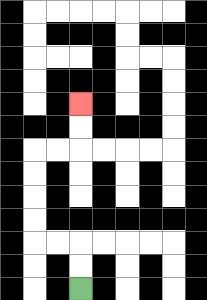{'start': '[3, 12]', 'end': '[3, 4]', 'path_directions': 'U,U,L,L,U,U,U,U,R,R,U,U', 'path_coordinates': '[[3, 12], [3, 11], [3, 10], [2, 10], [1, 10], [1, 9], [1, 8], [1, 7], [1, 6], [2, 6], [3, 6], [3, 5], [3, 4]]'}